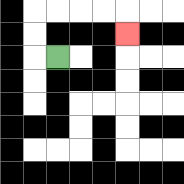{'start': '[2, 2]', 'end': '[5, 1]', 'path_directions': 'L,U,U,R,R,R,R,D', 'path_coordinates': '[[2, 2], [1, 2], [1, 1], [1, 0], [2, 0], [3, 0], [4, 0], [5, 0], [5, 1]]'}